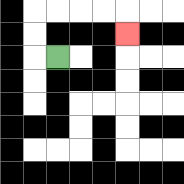{'start': '[2, 2]', 'end': '[5, 1]', 'path_directions': 'L,U,U,R,R,R,R,D', 'path_coordinates': '[[2, 2], [1, 2], [1, 1], [1, 0], [2, 0], [3, 0], [4, 0], [5, 0], [5, 1]]'}